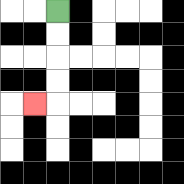{'start': '[2, 0]', 'end': '[1, 4]', 'path_directions': 'D,D,D,D,L', 'path_coordinates': '[[2, 0], [2, 1], [2, 2], [2, 3], [2, 4], [1, 4]]'}